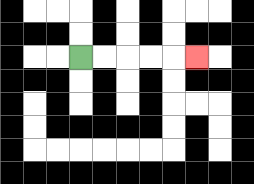{'start': '[3, 2]', 'end': '[8, 2]', 'path_directions': 'R,R,R,R,R', 'path_coordinates': '[[3, 2], [4, 2], [5, 2], [6, 2], [7, 2], [8, 2]]'}